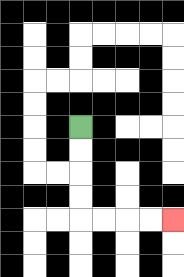{'start': '[3, 5]', 'end': '[7, 9]', 'path_directions': 'D,D,D,D,R,R,R,R', 'path_coordinates': '[[3, 5], [3, 6], [3, 7], [3, 8], [3, 9], [4, 9], [5, 9], [6, 9], [7, 9]]'}